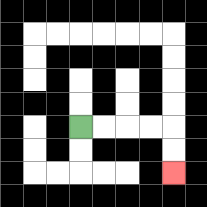{'start': '[3, 5]', 'end': '[7, 7]', 'path_directions': 'R,R,R,R,D,D', 'path_coordinates': '[[3, 5], [4, 5], [5, 5], [6, 5], [7, 5], [7, 6], [7, 7]]'}